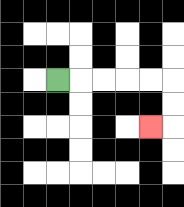{'start': '[2, 3]', 'end': '[6, 5]', 'path_directions': 'R,R,R,R,R,D,D,L', 'path_coordinates': '[[2, 3], [3, 3], [4, 3], [5, 3], [6, 3], [7, 3], [7, 4], [7, 5], [6, 5]]'}